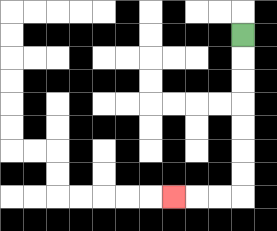{'start': '[10, 1]', 'end': '[7, 8]', 'path_directions': 'D,D,D,D,D,D,D,L,L,L', 'path_coordinates': '[[10, 1], [10, 2], [10, 3], [10, 4], [10, 5], [10, 6], [10, 7], [10, 8], [9, 8], [8, 8], [7, 8]]'}